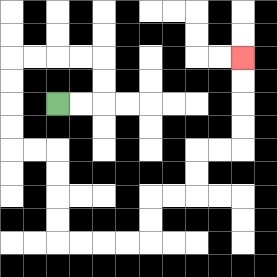{'start': '[2, 4]', 'end': '[10, 2]', 'path_directions': 'R,R,U,U,L,L,L,L,D,D,D,D,R,R,D,D,D,D,R,R,R,R,U,U,R,R,U,U,R,R,U,U,U,U', 'path_coordinates': '[[2, 4], [3, 4], [4, 4], [4, 3], [4, 2], [3, 2], [2, 2], [1, 2], [0, 2], [0, 3], [0, 4], [0, 5], [0, 6], [1, 6], [2, 6], [2, 7], [2, 8], [2, 9], [2, 10], [3, 10], [4, 10], [5, 10], [6, 10], [6, 9], [6, 8], [7, 8], [8, 8], [8, 7], [8, 6], [9, 6], [10, 6], [10, 5], [10, 4], [10, 3], [10, 2]]'}